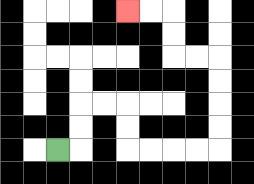{'start': '[2, 6]', 'end': '[5, 0]', 'path_directions': 'R,U,U,R,R,D,D,R,R,R,R,U,U,U,U,L,L,U,U,L,L', 'path_coordinates': '[[2, 6], [3, 6], [3, 5], [3, 4], [4, 4], [5, 4], [5, 5], [5, 6], [6, 6], [7, 6], [8, 6], [9, 6], [9, 5], [9, 4], [9, 3], [9, 2], [8, 2], [7, 2], [7, 1], [7, 0], [6, 0], [5, 0]]'}